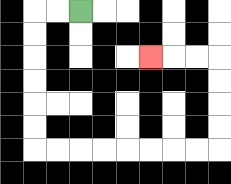{'start': '[3, 0]', 'end': '[6, 2]', 'path_directions': 'L,L,D,D,D,D,D,D,R,R,R,R,R,R,R,R,U,U,U,U,L,L,L', 'path_coordinates': '[[3, 0], [2, 0], [1, 0], [1, 1], [1, 2], [1, 3], [1, 4], [1, 5], [1, 6], [2, 6], [3, 6], [4, 6], [5, 6], [6, 6], [7, 6], [8, 6], [9, 6], [9, 5], [9, 4], [9, 3], [9, 2], [8, 2], [7, 2], [6, 2]]'}